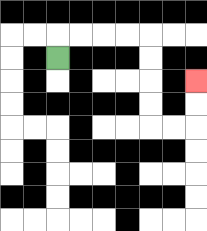{'start': '[2, 2]', 'end': '[8, 3]', 'path_directions': 'U,R,R,R,R,D,D,D,D,R,R,U,U', 'path_coordinates': '[[2, 2], [2, 1], [3, 1], [4, 1], [5, 1], [6, 1], [6, 2], [6, 3], [6, 4], [6, 5], [7, 5], [8, 5], [8, 4], [8, 3]]'}